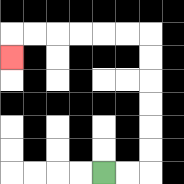{'start': '[4, 7]', 'end': '[0, 2]', 'path_directions': 'R,R,U,U,U,U,U,U,L,L,L,L,L,L,D', 'path_coordinates': '[[4, 7], [5, 7], [6, 7], [6, 6], [6, 5], [6, 4], [6, 3], [6, 2], [6, 1], [5, 1], [4, 1], [3, 1], [2, 1], [1, 1], [0, 1], [0, 2]]'}